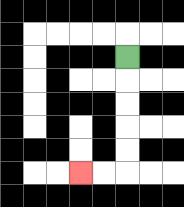{'start': '[5, 2]', 'end': '[3, 7]', 'path_directions': 'D,D,D,D,D,L,L', 'path_coordinates': '[[5, 2], [5, 3], [5, 4], [5, 5], [5, 6], [5, 7], [4, 7], [3, 7]]'}